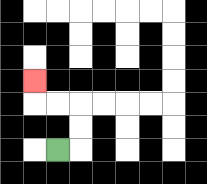{'start': '[2, 6]', 'end': '[1, 3]', 'path_directions': 'R,U,U,L,L,U', 'path_coordinates': '[[2, 6], [3, 6], [3, 5], [3, 4], [2, 4], [1, 4], [1, 3]]'}